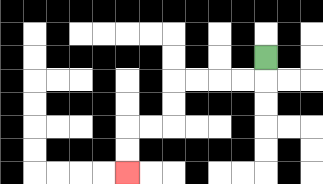{'start': '[11, 2]', 'end': '[5, 7]', 'path_directions': 'D,L,L,L,L,D,D,L,L,D,D', 'path_coordinates': '[[11, 2], [11, 3], [10, 3], [9, 3], [8, 3], [7, 3], [7, 4], [7, 5], [6, 5], [5, 5], [5, 6], [5, 7]]'}